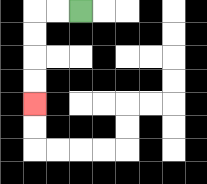{'start': '[3, 0]', 'end': '[1, 4]', 'path_directions': 'L,L,D,D,D,D', 'path_coordinates': '[[3, 0], [2, 0], [1, 0], [1, 1], [1, 2], [1, 3], [1, 4]]'}